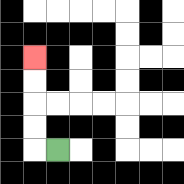{'start': '[2, 6]', 'end': '[1, 2]', 'path_directions': 'L,U,U,U,U', 'path_coordinates': '[[2, 6], [1, 6], [1, 5], [1, 4], [1, 3], [1, 2]]'}